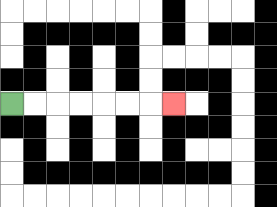{'start': '[0, 4]', 'end': '[7, 4]', 'path_directions': 'R,R,R,R,R,R,R', 'path_coordinates': '[[0, 4], [1, 4], [2, 4], [3, 4], [4, 4], [5, 4], [6, 4], [7, 4]]'}